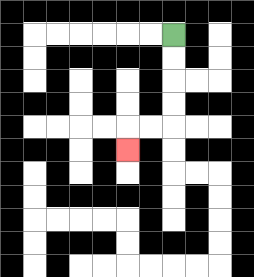{'start': '[7, 1]', 'end': '[5, 6]', 'path_directions': 'D,D,D,D,L,L,D', 'path_coordinates': '[[7, 1], [7, 2], [7, 3], [7, 4], [7, 5], [6, 5], [5, 5], [5, 6]]'}